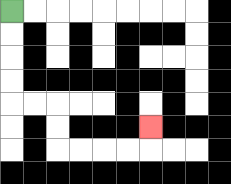{'start': '[0, 0]', 'end': '[6, 5]', 'path_directions': 'D,D,D,D,R,R,D,D,R,R,R,R,U', 'path_coordinates': '[[0, 0], [0, 1], [0, 2], [0, 3], [0, 4], [1, 4], [2, 4], [2, 5], [2, 6], [3, 6], [4, 6], [5, 6], [6, 6], [6, 5]]'}